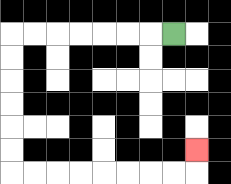{'start': '[7, 1]', 'end': '[8, 6]', 'path_directions': 'L,L,L,L,L,L,L,D,D,D,D,D,D,R,R,R,R,R,R,R,R,U', 'path_coordinates': '[[7, 1], [6, 1], [5, 1], [4, 1], [3, 1], [2, 1], [1, 1], [0, 1], [0, 2], [0, 3], [0, 4], [0, 5], [0, 6], [0, 7], [1, 7], [2, 7], [3, 7], [4, 7], [5, 7], [6, 7], [7, 7], [8, 7], [8, 6]]'}